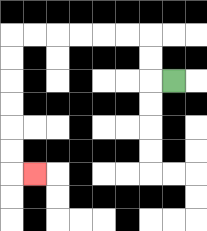{'start': '[7, 3]', 'end': '[1, 7]', 'path_directions': 'L,U,U,L,L,L,L,L,L,D,D,D,D,D,D,R', 'path_coordinates': '[[7, 3], [6, 3], [6, 2], [6, 1], [5, 1], [4, 1], [3, 1], [2, 1], [1, 1], [0, 1], [0, 2], [0, 3], [0, 4], [0, 5], [0, 6], [0, 7], [1, 7]]'}